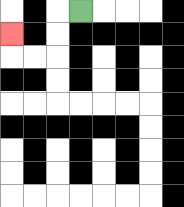{'start': '[3, 0]', 'end': '[0, 1]', 'path_directions': 'L,D,D,L,L,U', 'path_coordinates': '[[3, 0], [2, 0], [2, 1], [2, 2], [1, 2], [0, 2], [0, 1]]'}